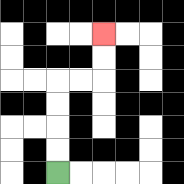{'start': '[2, 7]', 'end': '[4, 1]', 'path_directions': 'U,U,U,U,R,R,U,U', 'path_coordinates': '[[2, 7], [2, 6], [2, 5], [2, 4], [2, 3], [3, 3], [4, 3], [4, 2], [4, 1]]'}